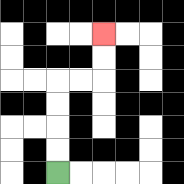{'start': '[2, 7]', 'end': '[4, 1]', 'path_directions': 'U,U,U,U,R,R,U,U', 'path_coordinates': '[[2, 7], [2, 6], [2, 5], [2, 4], [2, 3], [3, 3], [4, 3], [4, 2], [4, 1]]'}